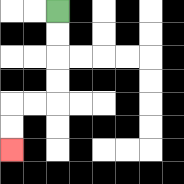{'start': '[2, 0]', 'end': '[0, 6]', 'path_directions': 'D,D,D,D,L,L,D,D', 'path_coordinates': '[[2, 0], [2, 1], [2, 2], [2, 3], [2, 4], [1, 4], [0, 4], [0, 5], [0, 6]]'}